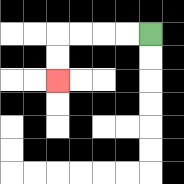{'start': '[6, 1]', 'end': '[2, 3]', 'path_directions': 'L,L,L,L,D,D', 'path_coordinates': '[[6, 1], [5, 1], [4, 1], [3, 1], [2, 1], [2, 2], [2, 3]]'}